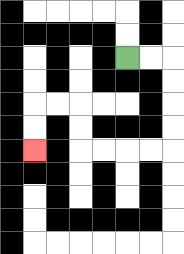{'start': '[5, 2]', 'end': '[1, 6]', 'path_directions': 'R,R,D,D,D,D,L,L,L,L,U,U,L,L,D,D', 'path_coordinates': '[[5, 2], [6, 2], [7, 2], [7, 3], [7, 4], [7, 5], [7, 6], [6, 6], [5, 6], [4, 6], [3, 6], [3, 5], [3, 4], [2, 4], [1, 4], [1, 5], [1, 6]]'}